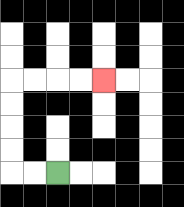{'start': '[2, 7]', 'end': '[4, 3]', 'path_directions': 'L,L,U,U,U,U,R,R,R,R', 'path_coordinates': '[[2, 7], [1, 7], [0, 7], [0, 6], [0, 5], [0, 4], [0, 3], [1, 3], [2, 3], [3, 3], [4, 3]]'}